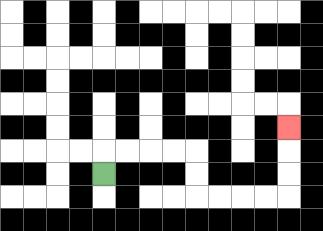{'start': '[4, 7]', 'end': '[12, 5]', 'path_directions': 'U,R,R,R,R,D,D,R,R,R,R,U,U,U', 'path_coordinates': '[[4, 7], [4, 6], [5, 6], [6, 6], [7, 6], [8, 6], [8, 7], [8, 8], [9, 8], [10, 8], [11, 8], [12, 8], [12, 7], [12, 6], [12, 5]]'}